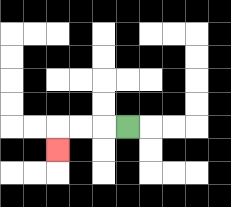{'start': '[5, 5]', 'end': '[2, 6]', 'path_directions': 'L,L,L,D', 'path_coordinates': '[[5, 5], [4, 5], [3, 5], [2, 5], [2, 6]]'}